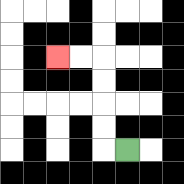{'start': '[5, 6]', 'end': '[2, 2]', 'path_directions': 'L,U,U,U,U,L,L', 'path_coordinates': '[[5, 6], [4, 6], [4, 5], [4, 4], [4, 3], [4, 2], [3, 2], [2, 2]]'}